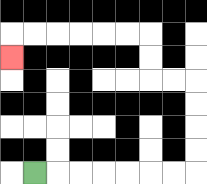{'start': '[1, 7]', 'end': '[0, 2]', 'path_directions': 'R,R,R,R,R,R,R,U,U,U,U,L,L,U,U,L,L,L,L,L,L,D', 'path_coordinates': '[[1, 7], [2, 7], [3, 7], [4, 7], [5, 7], [6, 7], [7, 7], [8, 7], [8, 6], [8, 5], [8, 4], [8, 3], [7, 3], [6, 3], [6, 2], [6, 1], [5, 1], [4, 1], [3, 1], [2, 1], [1, 1], [0, 1], [0, 2]]'}